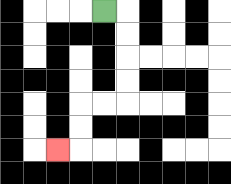{'start': '[4, 0]', 'end': '[2, 6]', 'path_directions': 'R,D,D,D,D,L,L,D,D,L', 'path_coordinates': '[[4, 0], [5, 0], [5, 1], [5, 2], [5, 3], [5, 4], [4, 4], [3, 4], [3, 5], [3, 6], [2, 6]]'}